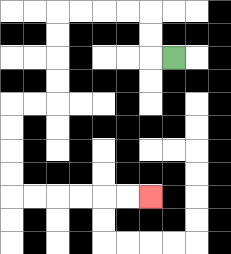{'start': '[7, 2]', 'end': '[6, 8]', 'path_directions': 'L,U,U,L,L,L,L,D,D,D,D,L,L,D,D,D,D,R,R,R,R,R,R', 'path_coordinates': '[[7, 2], [6, 2], [6, 1], [6, 0], [5, 0], [4, 0], [3, 0], [2, 0], [2, 1], [2, 2], [2, 3], [2, 4], [1, 4], [0, 4], [0, 5], [0, 6], [0, 7], [0, 8], [1, 8], [2, 8], [3, 8], [4, 8], [5, 8], [6, 8]]'}